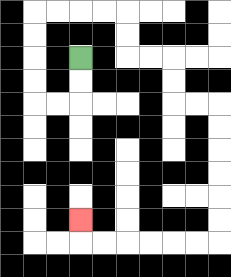{'start': '[3, 2]', 'end': '[3, 9]', 'path_directions': 'D,D,L,L,U,U,U,U,R,R,R,R,D,D,R,R,D,D,R,R,D,D,D,D,D,D,L,L,L,L,L,L,U', 'path_coordinates': '[[3, 2], [3, 3], [3, 4], [2, 4], [1, 4], [1, 3], [1, 2], [1, 1], [1, 0], [2, 0], [3, 0], [4, 0], [5, 0], [5, 1], [5, 2], [6, 2], [7, 2], [7, 3], [7, 4], [8, 4], [9, 4], [9, 5], [9, 6], [9, 7], [9, 8], [9, 9], [9, 10], [8, 10], [7, 10], [6, 10], [5, 10], [4, 10], [3, 10], [3, 9]]'}